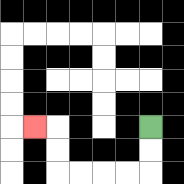{'start': '[6, 5]', 'end': '[1, 5]', 'path_directions': 'D,D,L,L,L,L,U,U,L', 'path_coordinates': '[[6, 5], [6, 6], [6, 7], [5, 7], [4, 7], [3, 7], [2, 7], [2, 6], [2, 5], [1, 5]]'}